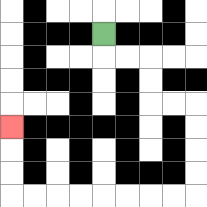{'start': '[4, 1]', 'end': '[0, 5]', 'path_directions': 'D,R,R,D,D,R,R,D,D,D,D,L,L,L,L,L,L,L,L,U,U,U', 'path_coordinates': '[[4, 1], [4, 2], [5, 2], [6, 2], [6, 3], [6, 4], [7, 4], [8, 4], [8, 5], [8, 6], [8, 7], [8, 8], [7, 8], [6, 8], [5, 8], [4, 8], [3, 8], [2, 8], [1, 8], [0, 8], [0, 7], [0, 6], [0, 5]]'}